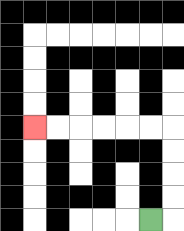{'start': '[6, 9]', 'end': '[1, 5]', 'path_directions': 'R,U,U,U,U,L,L,L,L,L,L', 'path_coordinates': '[[6, 9], [7, 9], [7, 8], [7, 7], [7, 6], [7, 5], [6, 5], [5, 5], [4, 5], [3, 5], [2, 5], [1, 5]]'}